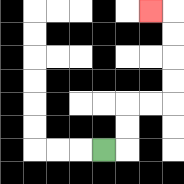{'start': '[4, 6]', 'end': '[6, 0]', 'path_directions': 'R,U,U,R,R,U,U,U,U,L', 'path_coordinates': '[[4, 6], [5, 6], [5, 5], [5, 4], [6, 4], [7, 4], [7, 3], [7, 2], [7, 1], [7, 0], [6, 0]]'}